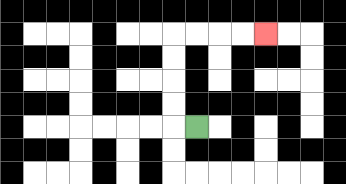{'start': '[8, 5]', 'end': '[11, 1]', 'path_directions': 'L,U,U,U,U,R,R,R,R', 'path_coordinates': '[[8, 5], [7, 5], [7, 4], [7, 3], [7, 2], [7, 1], [8, 1], [9, 1], [10, 1], [11, 1]]'}